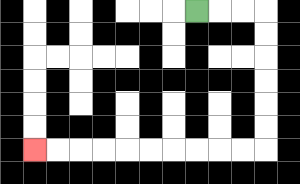{'start': '[8, 0]', 'end': '[1, 6]', 'path_directions': 'R,R,R,D,D,D,D,D,D,L,L,L,L,L,L,L,L,L,L', 'path_coordinates': '[[8, 0], [9, 0], [10, 0], [11, 0], [11, 1], [11, 2], [11, 3], [11, 4], [11, 5], [11, 6], [10, 6], [9, 6], [8, 6], [7, 6], [6, 6], [5, 6], [4, 6], [3, 6], [2, 6], [1, 6]]'}